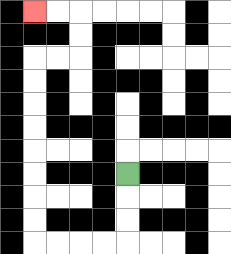{'start': '[5, 7]', 'end': '[1, 0]', 'path_directions': 'D,D,D,L,L,L,L,U,U,U,U,U,U,U,U,R,R,U,U,L,L', 'path_coordinates': '[[5, 7], [5, 8], [5, 9], [5, 10], [4, 10], [3, 10], [2, 10], [1, 10], [1, 9], [1, 8], [1, 7], [1, 6], [1, 5], [1, 4], [1, 3], [1, 2], [2, 2], [3, 2], [3, 1], [3, 0], [2, 0], [1, 0]]'}